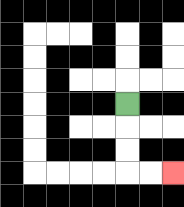{'start': '[5, 4]', 'end': '[7, 7]', 'path_directions': 'D,D,D,R,R', 'path_coordinates': '[[5, 4], [5, 5], [5, 6], [5, 7], [6, 7], [7, 7]]'}